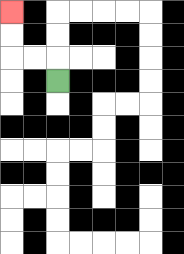{'start': '[2, 3]', 'end': '[0, 0]', 'path_directions': 'U,L,L,U,U', 'path_coordinates': '[[2, 3], [2, 2], [1, 2], [0, 2], [0, 1], [0, 0]]'}